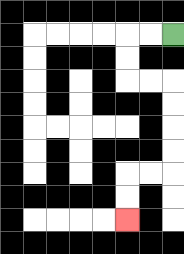{'start': '[7, 1]', 'end': '[5, 9]', 'path_directions': 'L,L,D,D,R,R,D,D,D,D,L,L,D,D', 'path_coordinates': '[[7, 1], [6, 1], [5, 1], [5, 2], [5, 3], [6, 3], [7, 3], [7, 4], [7, 5], [7, 6], [7, 7], [6, 7], [5, 7], [5, 8], [5, 9]]'}